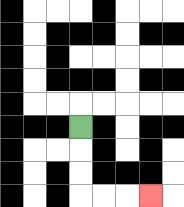{'start': '[3, 5]', 'end': '[6, 8]', 'path_directions': 'D,D,D,R,R,R', 'path_coordinates': '[[3, 5], [3, 6], [3, 7], [3, 8], [4, 8], [5, 8], [6, 8]]'}